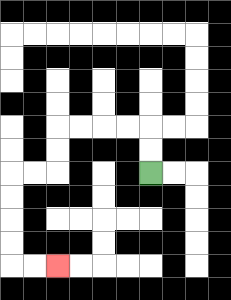{'start': '[6, 7]', 'end': '[2, 11]', 'path_directions': 'U,U,L,L,L,L,D,D,L,L,D,D,D,D,R,R', 'path_coordinates': '[[6, 7], [6, 6], [6, 5], [5, 5], [4, 5], [3, 5], [2, 5], [2, 6], [2, 7], [1, 7], [0, 7], [0, 8], [0, 9], [0, 10], [0, 11], [1, 11], [2, 11]]'}